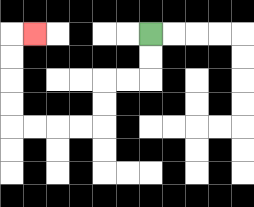{'start': '[6, 1]', 'end': '[1, 1]', 'path_directions': 'D,D,L,L,D,D,L,L,L,L,U,U,U,U,R', 'path_coordinates': '[[6, 1], [6, 2], [6, 3], [5, 3], [4, 3], [4, 4], [4, 5], [3, 5], [2, 5], [1, 5], [0, 5], [0, 4], [0, 3], [0, 2], [0, 1], [1, 1]]'}